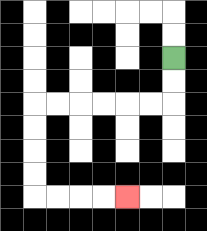{'start': '[7, 2]', 'end': '[5, 8]', 'path_directions': 'D,D,L,L,L,L,L,L,D,D,D,D,R,R,R,R', 'path_coordinates': '[[7, 2], [7, 3], [7, 4], [6, 4], [5, 4], [4, 4], [3, 4], [2, 4], [1, 4], [1, 5], [1, 6], [1, 7], [1, 8], [2, 8], [3, 8], [4, 8], [5, 8]]'}